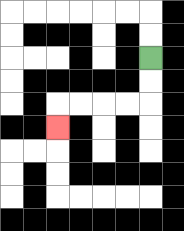{'start': '[6, 2]', 'end': '[2, 5]', 'path_directions': 'D,D,L,L,L,L,D', 'path_coordinates': '[[6, 2], [6, 3], [6, 4], [5, 4], [4, 4], [3, 4], [2, 4], [2, 5]]'}